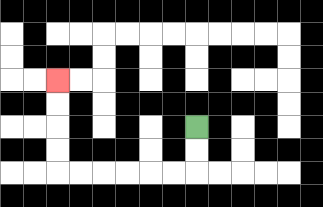{'start': '[8, 5]', 'end': '[2, 3]', 'path_directions': 'D,D,L,L,L,L,L,L,U,U,U,U', 'path_coordinates': '[[8, 5], [8, 6], [8, 7], [7, 7], [6, 7], [5, 7], [4, 7], [3, 7], [2, 7], [2, 6], [2, 5], [2, 4], [2, 3]]'}